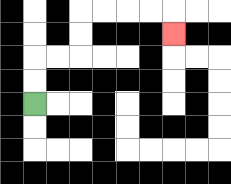{'start': '[1, 4]', 'end': '[7, 1]', 'path_directions': 'U,U,R,R,U,U,R,R,R,R,D', 'path_coordinates': '[[1, 4], [1, 3], [1, 2], [2, 2], [3, 2], [3, 1], [3, 0], [4, 0], [5, 0], [6, 0], [7, 0], [7, 1]]'}